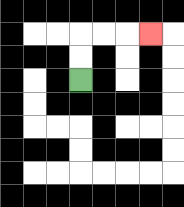{'start': '[3, 3]', 'end': '[6, 1]', 'path_directions': 'U,U,R,R,R', 'path_coordinates': '[[3, 3], [3, 2], [3, 1], [4, 1], [5, 1], [6, 1]]'}